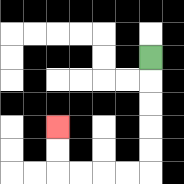{'start': '[6, 2]', 'end': '[2, 5]', 'path_directions': 'D,D,D,D,D,L,L,L,L,U,U', 'path_coordinates': '[[6, 2], [6, 3], [6, 4], [6, 5], [6, 6], [6, 7], [5, 7], [4, 7], [3, 7], [2, 7], [2, 6], [2, 5]]'}